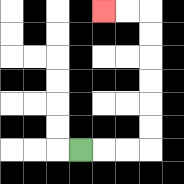{'start': '[3, 6]', 'end': '[4, 0]', 'path_directions': 'R,R,R,U,U,U,U,U,U,L,L', 'path_coordinates': '[[3, 6], [4, 6], [5, 6], [6, 6], [6, 5], [6, 4], [6, 3], [6, 2], [6, 1], [6, 0], [5, 0], [4, 0]]'}